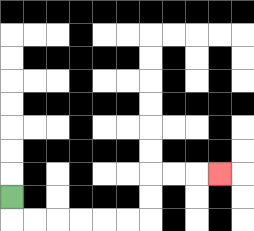{'start': '[0, 8]', 'end': '[9, 7]', 'path_directions': 'D,R,R,R,R,R,R,U,U,R,R,R', 'path_coordinates': '[[0, 8], [0, 9], [1, 9], [2, 9], [3, 9], [4, 9], [5, 9], [6, 9], [6, 8], [6, 7], [7, 7], [8, 7], [9, 7]]'}